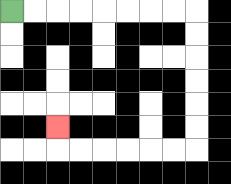{'start': '[0, 0]', 'end': '[2, 5]', 'path_directions': 'R,R,R,R,R,R,R,R,D,D,D,D,D,D,L,L,L,L,L,L,U', 'path_coordinates': '[[0, 0], [1, 0], [2, 0], [3, 0], [4, 0], [5, 0], [6, 0], [7, 0], [8, 0], [8, 1], [8, 2], [8, 3], [8, 4], [8, 5], [8, 6], [7, 6], [6, 6], [5, 6], [4, 6], [3, 6], [2, 6], [2, 5]]'}